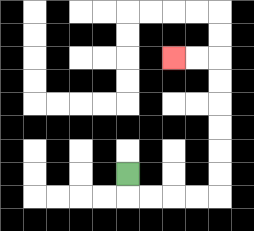{'start': '[5, 7]', 'end': '[7, 2]', 'path_directions': 'D,R,R,R,R,U,U,U,U,U,U,L,L', 'path_coordinates': '[[5, 7], [5, 8], [6, 8], [7, 8], [8, 8], [9, 8], [9, 7], [9, 6], [9, 5], [9, 4], [9, 3], [9, 2], [8, 2], [7, 2]]'}